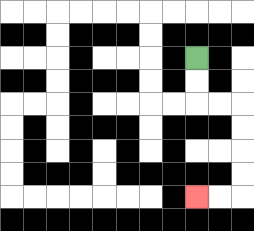{'start': '[8, 2]', 'end': '[8, 8]', 'path_directions': 'D,D,R,R,D,D,D,D,L,L', 'path_coordinates': '[[8, 2], [8, 3], [8, 4], [9, 4], [10, 4], [10, 5], [10, 6], [10, 7], [10, 8], [9, 8], [8, 8]]'}